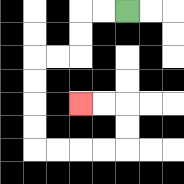{'start': '[5, 0]', 'end': '[3, 4]', 'path_directions': 'L,L,D,D,L,L,D,D,D,D,R,R,R,R,U,U,L,L', 'path_coordinates': '[[5, 0], [4, 0], [3, 0], [3, 1], [3, 2], [2, 2], [1, 2], [1, 3], [1, 4], [1, 5], [1, 6], [2, 6], [3, 6], [4, 6], [5, 6], [5, 5], [5, 4], [4, 4], [3, 4]]'}